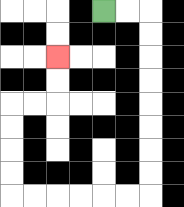{'start': '[4, 0]', 'end': '[2, 2]', 'path_directions': 'R,R,D,D,D,D,D,D,D,D,L,L,L,L,L,L,U,U,U,U,R,R,U,U', 'path_coordinates': '[[4, 0], [5, 0], [6, 0], [6, 1], [6, 2], [6, 3], [6, 4], [6, 5], [6, 6], [6, 7], [6, 8], [5, 8], [4, 8], [3, 8], [2, 8], [1, 8], [0, 8], [0, 7], [0, 6], [0, 5], [0, 4], [1, 4], [2, 4], [2, 3], [2, 2]]'}